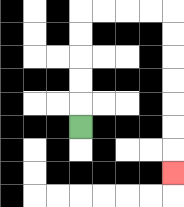{'start': '[3, 5]', 'end': '[7, 7]', 'path_directions': 'U,U,U,U,U,R,R,R,R,D,D,D,D,D,D,D', 'path_coordinates': '[[3, 5], [3, 4], [3, 3], [3, 2], [3, 1], [3, 0], [4, 0], [5, 0], [6, 0], [7, 0], [7, 1], [7, 2], [7, 3], [7, 4], [7, 5], [7, 6], [7, 7]]'}